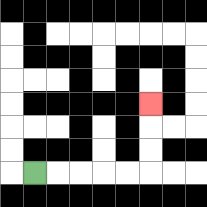{'start': '[1, 7]', 'end': '[6, 4]', 'path_directions': 'R,R,R,R,R,U,U,U', 'path_coordinates': '[[1, 7], [2, 7], [3, 7], [4, 7], [5, 7], [6, 7], [6, 6], [6, 5], [6, 4]]'}